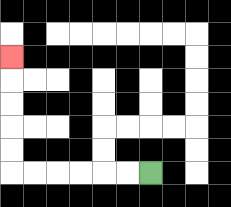{'start': '[6, 7]', 'end': '[0, 2]', 'path_directions': 'L,L,L,L,L,L,U,U,U,U,U', 'path_coordinates': '[[6, 7], [5, 7], [4, 7], [3, 7], [2, 7], [1, 7], [0, 7], [0, 6], [0, 5], [0, 4], [0, 3], [0, 2]]'}